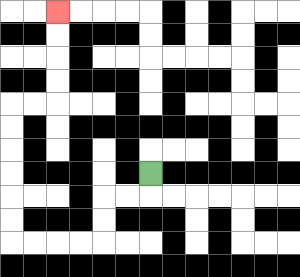{'start': '[6, 7]', 'end': '[2, 0]', 'path_directions': 'D,L,L,D,D,L,L,L,L,U,U,U,U,U,U,R,R,U,U,U,U', 'path_coordinates': '[[6, 7], [6, 8], [5, 8], [4, 8], [4, 9], [4, 10], [3, 10], [2, 10], [1, 10], [0, 10], [0, 9], [0, 8], [0, 7], [0, 6], [0, 5], [0, 4], [1, 4], [2, 4], [2, 3], [2, 2], [2, 1], [2, 0]]'}